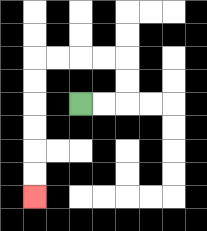{'start': '[3, 4]', 'end': '[1, 8]', 'path_directions': 'R,R,U,U,L,L,L,L,D,D,D,D,D,D', 'path_coordinates': '[[3, 4], [4, 4], [5, 4], [5, 3], [5, 2], [4, 2], [3, 2], [2, 2], [1, 2], [1, 3], [1, 4], [1, 5], [1, 6], [1, 7], [1, 8]]'}